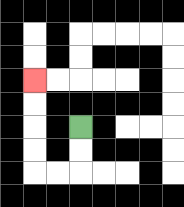{'start': '[3, 5]', 'end': '[1, 3]', 'path_directions': 'D,D,L,L,U,U,U,U', 'path_coordinates': '[[3, 5], [3, 6], [3, 7], [2, 7], [1, 7], [1, 6], [1, 5], [1, 4], [1, 3]]'}